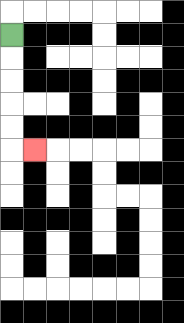{'start': '[0, 1]', 'end': '[1, 6]', 'path_directions': 'D,D,D,D,D,R', 'path_coordinates': '[[0, 1], [0, 2], [0, 3], [0, 4], [0, 5], [0, 6], [1, 6]]'}